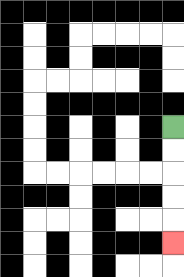{'start': '[7, 5]', 'end': '[7, 10]', 'path_directions': 'D,D,D,D,D', 'path_coordinates': '[[7, 5], [7, 6], [7, 7], [7, 8], [7, 9], [7, 10]]'}